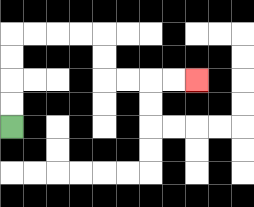{'start': '[0, 5]', 'end': '[8, 3]', 'path_directions': 'U,U,U,U,R,R,R,R,D,D,R,R,R,R', 'path_coordinates': '[[0, 5], [0, 4], [0, 3], [0, 2], [0, 1], [1, 1], [2, 1], [3, 1], [4, 1], [4, 2], [4, 3], [5, 3], [6, 3], [7, 3], [8, 3]]'}